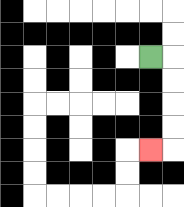{'start': '[6, 2]', 'end': '[6, 6]', 'path_directions': 'R,D,D,D,D,L', 'path_coordinates': '[[6, 2], [7, 2], [7, 3], [7, 4], [7, 5], [7, 6], [6, 6]]'}